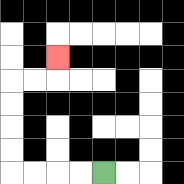{'start': '[4, 7]', 'end': '[2, 2]', 'path_directions': 'L,L,L,L,U,U,U,U,R,R,U', 'path_coordinates': '[[4, 7], [3, 7], [2, 7], [1, 7], [0, 7], [0, 6], [0, 5], [0, 4], [0, 3], [1, 3], [2, 3], [2, 2]]'}